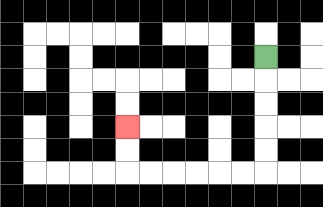{'start': '[11, 2]', 'end': '[5, 5]', 'path_directions': 'D,D,D,D,D,L,L,L,L,L,L,U,U', 'path_coordinates': '[[11, 2], [11, 3], [11, 4], [11, 5], [11, 6], [11, 7], [10, 7], [9, 7], [8, 7], [7, 7], [6, 7], [5, 7], [5, 6], [5, 5]]'}